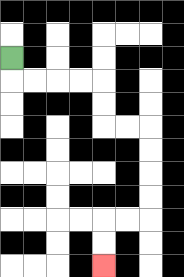{'start': '[0, 2]', 'end': '[4, 11]', 'path_directions': 'D,R,R,R,R,D,D,R,R,D,D,D,D,L,L,D,D', 'path_coordinates': '[[0, 2], [0, 3], [1, 3], [2, 3], [3, 3], [4, 3], [4, 4], [4, 5], [5, 5], [6, 5], [6, 6], [6, 7], [6, 8], [6, 9], [5, 9], [4, 9], [4, 10], [4, 11]]'}